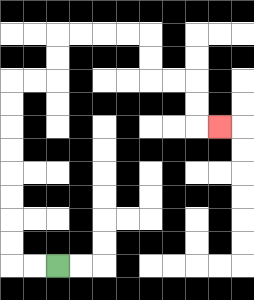{'start': '[2, 11]', 'end': '[9, 5]', 'path_directions': 'L,L,U,U,U,U,U,U,U,U,R,R,U,U,R,R,R,R,D,D,R,R,D,D,R', 'path_coordinates': '[[2, 11], [1, 11], [0, 11], [0, 10], [0, 9], [0, 8], [0, 7], [0, 6], [0, 5], [0, 4], [0, 3], [1, 3], [2, 3], [2, 2], [2, 1], [3, 1], [4, 1], [5, 1], [6, 1], [6, 2], [6, 3], [7, 3], [8, 3], [8, 4], [8, 5], [9, 5]]'}